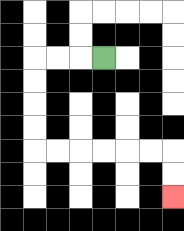{'start': '[4, 2]', 'end': '[7, 8]', 'path_directions': 'L,L,L,D,D,D,D,R,R,R,R,R,R,D,D', 'path_coordinates': '[[4, 2], [3, 2], [2, 2], [1, 2], [1, 3], [1, 4], [1, 5], [1, 6], [2, 6], [3, 6], [4, 6], [5, 6], [6, 6], [7, 6], [7, 7], [7, 8]]'}